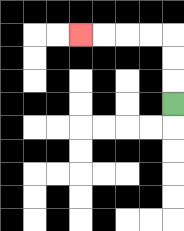{'start': '[7, 4]', 'end': '[3, 1]', 'path_directions': 'U,U,U,L,L,L,L', 'path_coordinates': '[[7, 4], [7, 3], [7, 2], [7, 1], [6, 1], [5, 1], [4, 1], [3, 1]]'}